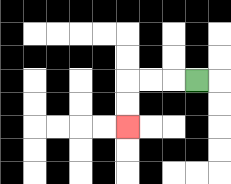{'start': '[8, 3]', 'end': '[5, 5]', 'path_directions': 'L,L,L,D,D', 'path_coordinates': '[[8, 3], [7, 3], [6, 3], [5, 3], [5, 4], [5, 5]]'}